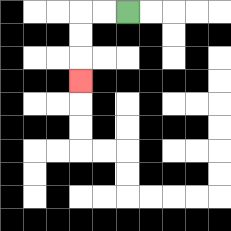{'start': '[5, 0]', 'end': '[3, 3]', 'path_directions': 'L,L,D,D,D', 'path_coordinates': '[[5, 0], [4, 0], [3, 0], [3, 1], [3, 2], [3, 3]]'}